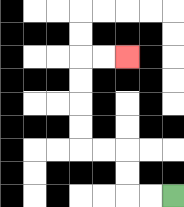{'start': '[7, 8]', 'end': '[5, 2]', 'path_directions': 'L,L,U,U,L,L,U,U,U,U,R,R', 'path_coordinates': '[[7, 8], [6, 8], [5, 8], [5, 7], [5, 6], [4, 6], [3, 6], [3, 5], [3, 4], [3, 3], [3, 2], [4, 2], [5, 2]]'}